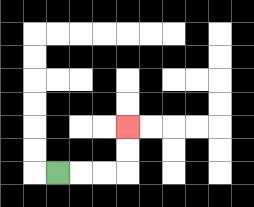{'start': '[2, 7]', 'end': '[5, 5]', 'path_directions': 'R,R,R,U,U', 'path_coordinates': '[[2, 7], [3, 7], [4, 7], [5, 7], [5, 6], [5, 5]]'}